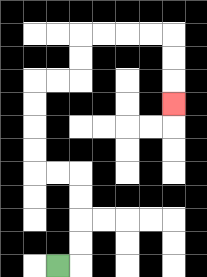{'start': '[2, 11]', 'end': '[7, 4]', 'path_directions': 'R,U,U,U,U,L,L,U,U,U,U,R,R,U,U,R,R,R,R,D,D,D', 'path_coordinates': '[[2, 11], [3, 11], [3, 10], [3, 9], [3, 8], [3, 7], [2, 7], [1, 7], [1, 6], [1, 5], [1, 4], [1, 3], [2, 3], [3, 3], [3, 2], [3, 1], [4, 1], [5, 1], [6, 1], [7, 1], [7, 2], [7, 3], [7, 4]]'}